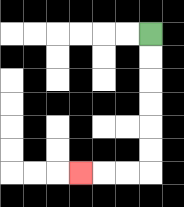{'start': '[6, 1]', 'end': '[3, 7]', 'path_directions': 'D,D,D,D,D,D,L,L,L', 'path_coordinates': '[[6, 1], [6, 2], [6, 3], [6, 4], [6, 5], [6, 6], [6, 7], [5, 7], [4, 7], [3, 7]]'}